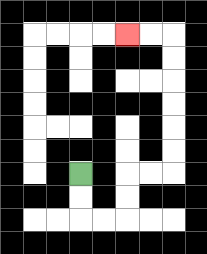{'start': '[3, 7]', 'end': '[5, 1]', 'path_directions': 'D,D,R,R,U,U,R,R,U,U,U,U,U,U,L,L', 'path_coordinates': '[[3, 7], [3, 8], [3, 9], [4, 9], [5, 9], [5, 8], [5, 7], [6, 7], [7, 7], [7, 6], [7, 5], [7, 4], [7, 3], [7, 2], [7, 1], [6, 1], [5, 1]]'}